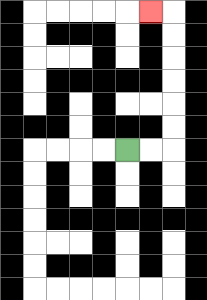{'start': '[5, 6]', 'end': '[6, 0]', 'path_directions': 'R,R,U,U,U,U,U,U,L', 'path_coordinates': '[[5, 6], [6, 6], [7, 6], [7, 5], [7, 4], [7, 3], [7, 2], [7, 1], [7, 0], [6, 0]]'}